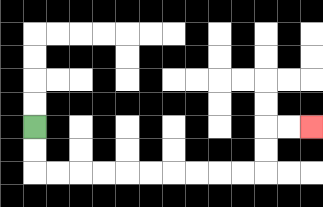{'start': '[1, 5]', 'end': '[13, 5]', 'path_directions': 'D,D,R,R,R,R,R,R,R,R,R,R,U,U,R,R', 'path_coordinates': '[[1, 5], [1, 6], [1, 7], [2, 7], [3, 7], [4, 7], [5, 7], [6, 7], [7, 7], [8, 7], [9, 7], [10, 7], [11, 7], [11, 6], [11, 5], [12, 5], [13, 5]]'}